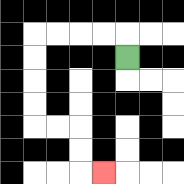{'start': '[5, 2]', 'end': '[4, 7]', 'path_directions': 'U,L,L,L,L,D,D,D,D,R,R,D,D,R', 'path_coordinates': '[[5, 2], [5, 1], [4, 1], [3, 1], [2, 1], [1, 1], [1, 2], [1, 3], [1, 4], [1, 5], [2, 5], [3, 5], [3, 6], [3, 7], [4, 7]]'}